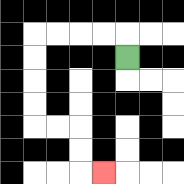{'start': '[5, 2]', 'end': '[4, 7]', 'path_directions': 'U,L,L,L,L,D,D,D,D,R,R,D,D,R', 'path_coordinates': '[[5, 2], [5, 1], [4, 1], [3, 1], [2, 1], [1, 1], [1, 2], [1, 3], [1, 4], [1, 5], [2, 5], [3, 5], [3, 6], [3, 7], [4, 7]]'}